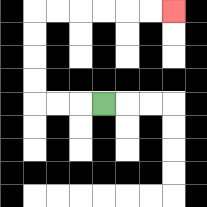{'start': '[4, 4]', 'end': '[7, 0]', 'path_directions': 'L,L,L,U,U,U,U,R,R,R,R,R,R', 'path_coordinates': '[[4, 4], [3, 4], [2, 4], [1, 4], [1, 3], [1, 2], [1, 1], [1, 0], [2, 0], [3, 0], [4, 0], [5, 0], [6, 0], [7, 0]]'}